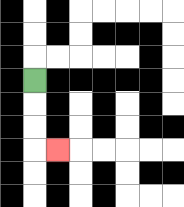{'start': '[1, 3]', 'end': '[2, 6]', 'path_directions': 'D,D,D,R', 'path_coordinates': '[[1, 3], [1, 4], [1, 5], [1, 6], [2, 6]]'}